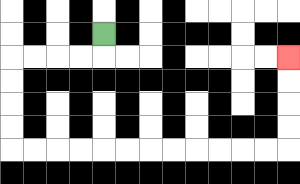{'start': '[4, 1]', 'end': '[12, 2]', 'path_directions': 'D,L,L,L,L,D,D,D,D,R,R,R,R,R,R,R,R,R,R,R,R,U,U,U,U', 'path_coordinates': '[[4, 1], [4, 2], [3, 2], [2, 2], [1, 2], [0, 2], [0, 3], [0, 4], [0, 5], [0, 6], [1, 6], [2, 6], [3, 6], [4, 6], [5, 6], [6, 6], [7, 6], [8, 6], [9, 6], [10, 6], [11, 6], [12, 6], [12, 5], [12, 4], [12, 3], [12, 2]]'}